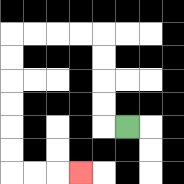{'start': '[5, 5]', 'end': '[3, 7]', 'path_directions': 'L,U,U,U,U,L,L,L,L,D,D,D,D,D,D,R,R,R', 'path_coordinates': '[[5, 5], [4, 5], [4, 4], [4, 3], [4, 2], [4, 1], [3, 1], [2, 1], [1, 1], [0, 1], [0, 2], [0, 3], [0, 4], [0, 5], [0, 6], [0, 7], [1, 7], [2, 7], [3, 7]]'}